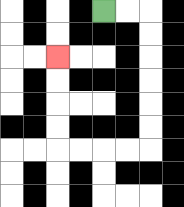{'start': '[4, 0]', 'end': '[2, 2]', 'path_directions': 'R,R,D,D,D,D,D,D,L,L,L,L,U,U,U,U', 'path_coordinates': '[[4, 0], [5, 0], [6, 0], [6, 1], [6, 2], [6, 3], [6, 4], [6, 5], [6, 6], [5, 6], [4, 6], [3, 6], [2, 6], [2, 5], [2, 4], [2, 3], [2, 2]]'}